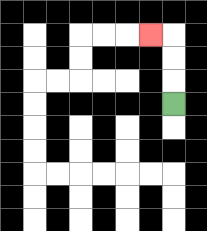{'start': '[7, 4]', 'end': '[6, 1]', 'path_directions': 'U,U,U,L', 'path_coordinates': '[[7, 4], [7, 3], [7, 2], [7, 1], [6, 1]]'}